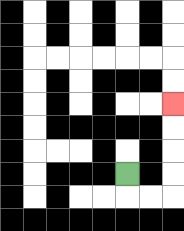{'start': '[5, 7]', 'end': '[7, 4]', 'path_directions': 'D,R,R,U,U,U,U', 'path_coordinates': '[[5, 7], [5, 8], [6, 8], [7, 8], [7, 7], [7, 6], [7, 5], [7, 4]]'}